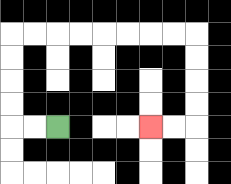{'start': '[2, 5]', 'end': '[6, 5]', 'path_directions': 'L,L,U,U,U,U,R,R,R,R,R,R,R,R,D,D,D,D,L,L', 'path_coordinates': '[[2, 5], [1, 5], [0, 5], [0, 4], [0, 3], [0, 2], [0, 1], [1, 1], [2, 1], [3, 1], [4, 1], [5, 1], [6, 1], [7, 1], [8, 1], [8, 2], [8, 3], [8, 4], [8, 5], [7, 5], [6, 5]]'}